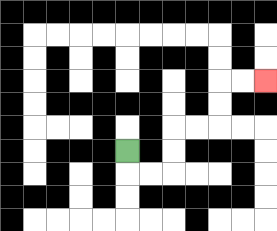{'start': '[5, 6]', 'end': '[11, 3]', 'path_directions': 'D,R,R,U,U,R,R,U,U,R,R', 'path_coordinates': '[[5, 6], [5, 7], [6, 7], [7, 7], [7, 6], [7, 5], [8, 5], [9, 5], [9, 4], [9, 3], [10, 3], [11, 3]]'}